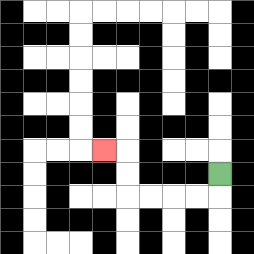{'start': '[9, 7]', 'end': '[4, 6]', 'path_directions': 'D,L,L,L,L,U,U,L', 'path_coordinates': '[[9, 7], [9, 8], [8, 8], [7, 8], [6, 8], [5, 8], [5, 7], [5, 6], [4, 6]]'}